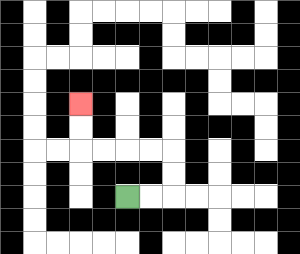{'start': '[5, 8]', 'end': '[3, 4]', 'path_directions': 'R,R,U,U,L,L,L,L,U,U', 'path_coordinates': '[[5, 8], [6, 8], [7, 8], [7, 7], [7, 6], [6, 6], [5, 6], [4, 6], [3, 6], [3, 5], [3, 4]]'}